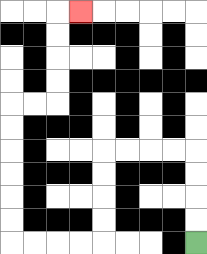{'start': '[8, 10]', 'end': '[3, 0]', 'path_directions': 'U,U,U,U,L,L,L,L,D,D,D,D,L,L,L,L,U,U,U,U,U,U,R,R,U,U,U,U,R', 'path_coordinates': '[[8, 10], [8, 9], [8, 8], [8, 7], [8, 6], [7, 6], [6, 6], [5, 6], [4, 6], [4, 7], [4, 8], [4, 9], [4, 10], [3, 10], [2, 10], [1, 10], [0, 10], [0, 9], [0, 8], [0, 7], [0, 6], [0, 5], [0, 4], [1, 4], [2, 4], [2, 3], [2, 2], [2, 1], [2, 0], [3, 0]]'}